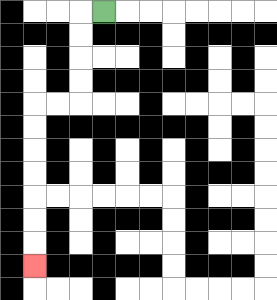{'start': '[4, 0]', 'end': '[1, 11]', 'path_directions': 'L,D,D,D,D,L,L,D,D,D,D,D,D,D', 'path_coordinates': '[[4, 0], [3, 0], [3, 1], [3, 2], [3, 3], [3, 4], [2, 4], [1, 4], [1, 5], [1, 6], [1, 7], [1, 8], [1, 9], [1, 10], [1, 11]]'}